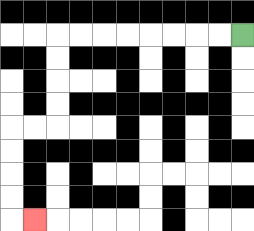{'start': '[10, 1]', 'end': '[1, 9]', 'path_directions': 'L,L,L,L,L,L,L,L,D,D,D,D,L,L,D,D,D,D,R', 'path_coordinates': '[[10, 1], [9, 1], [8, 1], [7, 1], [6, 1], [5, 1], [4, 1], [3, 1], [2, 1], [2, 2], [2, 3], [2, 4], [2, 5], [1, 5], [0, 5], [0, 6], [0, 7], [0, 8], [0, 9], [1, 9]]'}